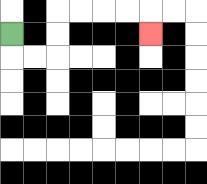{'start': '[0, 1]', 'end': '[6, 1]', 'path_directions': 'D,R,R,U,U,R,R,R,R,D', 'path_coordinates': '[[0, 1], [0, 2], [1, 2], [2, 2], [2, 1], [2, 0], [3, 0], [4, 0], [5, 0], [6, 0], [6, 1]]'}